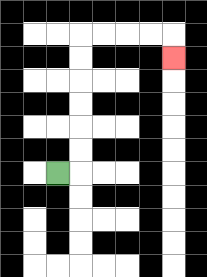{'start': '[2, 7]', 'end': '[7, 2]', 'path_directions': 'R,U,U,U,U,U,U,R,R,R,R,D', 'path_coordinates': '[[2, 7], [3, 7], [3, 6], [3, 5], [3, 4], [3, 3], [3, 2], [3, 1], [4, 1], [5, 1], [6, 1], [7, 1], [7, 2]]'}